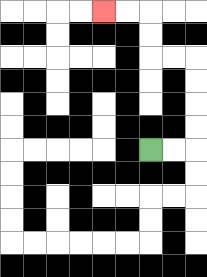{'start': '[6, 6]', 'end': '[4, 0]', 'path_directions': 'R,R,U,U,U,U,L,L,U,U,L,L', 'path_coordinates': '[[6, 6], [7, 6], [8, 6], [8, 5], [8, 4], [8, 3], [8, 2], [7, 2], [6, 2], [6, 1], [6, 0], [5, 0], [4, 0]]'}